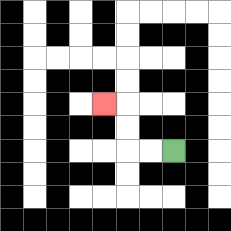{'start': '[7, 6]', 'end': '[4, 4]', 'path_directions': 'L,L,U,U,L', 'path_coordinates': '[[7, 6], [6, 6], [5, 6], [5, 5], [5, 4], [4, 4]]'}